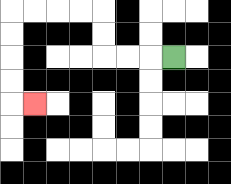{'start': '[7, 2]', 'end': '[1, 4]', 'path_directions': 'L,L,L,U,U,L,L,L,L,D,D,D,D,R', 'path_coordinates': '[[7, 2], [6, 2], [5, 2], [4, 2], [4, 1], [4, 0], [3, 0], [2, 0], [1, 0], [0, 0], [0, 1], [0, 2], [0, 3], [0, 4], [1, 4]]'}